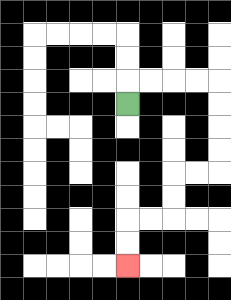{'start': '[5, 4]', 'end': '[5, 11]', 'path_directions': 'U,R,R,R,R,D,D,D,D,L,L,D,D,L,L,D,D', 'path_coordinates': '[[5, 4], [5, 3], [6, 3], [7, 3], [8, 3], [9, 3], [9, 4], [9, 5], [9, 6], [9, 7], [8, 7], [7, 7], [7, 8], [7, 9], [6, 9], [5, 9], [5, 10], [5, 11]]'}